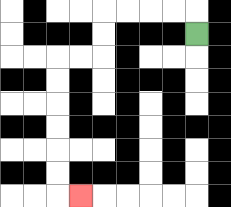{'start': '[8, 1]', 'end': '[3, 8]', 'path_directions': 'U,L,L,L,L,D,D,L,L,D,D,D,D,D,D,R', 'path_coordinates': '[[8, 1], [8, 0], [7, 0], [6, 0], [5, 0], [4, 0], [4, 1], [4, 2], [3, 2], [2, 2], [2, 3], [2, 4], [2, 5], [2, 6], [2, 7], [2, 8], [3, 8]]'}